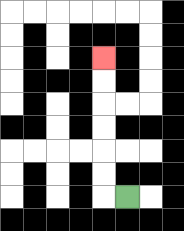{'start': '[5, 8]', 'end': '[4, 2]', 'path_directions': 'L,U,U,U,U,U,U', 'path_coordinates': '[[5, 8], [4, 8], [4, 7], [4, 6], [4, 5], [4, 4], [4, 3], [4, 2]]'}